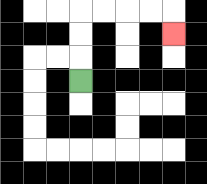{'start': '[3, 3]', 'end': '[7, 1]', 'path_directions': 'U,U,U,R,R,R,R,D', 'path_coordinates': '[[3, 3], [3, 2], [3, 1], [3, 0], [4, 0], [5, 0], [6, 0], [7, 0], [7, 1]]'}